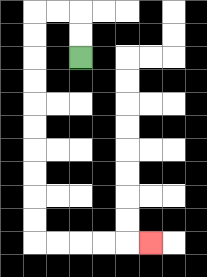{'start': '[3, 2]', 'end': '[6, 10]', 'path_directions': 'U,U,L,L,D,D,D,D,D,D,D,D,D,D,R,R,R,R,R', 'path_coordinates': '[[3, 2], [3, 1], [3, 0], [2, 0], [1, 0], [1, 1], [1, 2], [1, 3], [1, 4], [1, 5], [1, 6], [1, 7], [1, 8], [1, 9], [1, 10], [2, 10], [3, 10], [4, 10], [5, 10], [6, 10]]'}